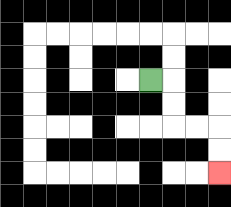{'start': '[6, 3]', 'end': '[9, 7]', 'path_directions': 'R,D,D,R,R,D,D', 'path_coordinates': '[[6, 3], [7, 3], [7, 4], [7, 5], [8, 5], [9, 5], [9, 6], [9, 7]]'}